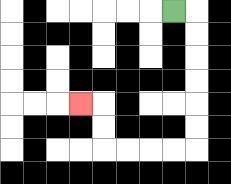{'start': '[7, 0]', 'end': '[3, 4]', 'path_directions': 'R,D,D,D,D,D,D,L,L,L,L,U,U,L', 'path_coordinates': '[[7, 0], [8, 0], [8, 1], [8, 2], [8, 3], [8, 4], [8, 5], [8, 6], [7, 6], [6, 6], [5, 6], [4, 6], [4, 5], [4, 4], [3, 4]]'}